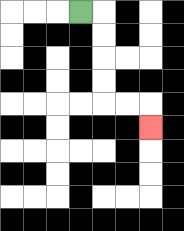{'start': '[3, 0]', 'end': '[6, 5]', 'path_directions': 'R,D,D,D,D,R,R,D', 'path_coordinates': '[[3, 0], [4, 0], [4, 1], [4, 2], [4, 3], [4, 4], [5, 4], [6, 4], [6, 5]]'}